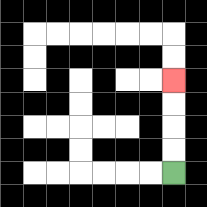{'start': '[7, 7]', 'end': '[7, 3]', 'path_directions': 'U,U,U,U', 'path_coordinates': '[[7, 7], [7, 6], [7, 5], [7, 4], [7, 3]]'}